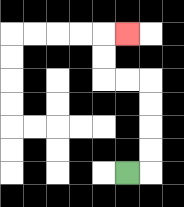{'start': '[5, 7]', 'end': '[5, 1]', 'path_directions': 'R,U,U,U,U,L,L,U,U,R', 'path_coordinates': '[[5, 7], [6, 7], [6, 6], [6, 5], [6, 4], [6, 3], [5, 3], [4, 3], [4, 2], [4, 1], [5, 1]]'}